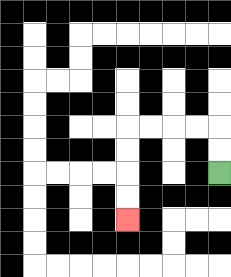{'start': '[9, 7]', 'end': '[5, 9]', 'path_directions': 'U,U,L,L,L,L,D,D,D,D', 'path_coordinates': '[[9, 7], [9, 6], [9, 5], [8, 5], [7, 5], [6, 5], [5, 5], [5, 6], [5, 7], [5, 8], [5, 9]]'}